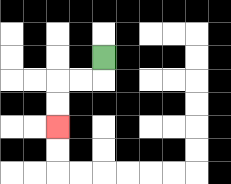{'start': '[4, 2]', 'end': '[2, 5]', 'path_directions': 'D,L,L,D,D', 'path_coordinates': '[[4, 2], [4, 3], [3, 3], [2, 3], [2, 4], [2, 5]]'}